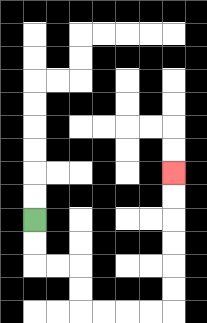{'start': '[1, 9]', 'end': '[7, 7]', 'path_directions': 'D,D,R,R,D,D,R,R,R,R,U,U,U,U,U,U', 'path_coordinates': '[[1, 9], [1, 10], [1, 11], [2, 11], [3, 11], [3, 12], [3, 13], [4, 13], [5, 13], [6, 13], [7, 13], [7, 12], [7, 11], [7, 10], [7, 9], [7, 8], [7, 7]]'}